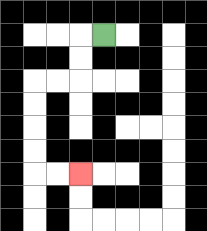{'start': '[4, 1]', 'end': '[3, 7]', 'path_directions': 'L,D,D,L,L,D,D,D,D,R,R', 'path_coordinates': '[[4, 1], [3, 1], [3, 2], [3, 3], [2, 3], [1, 3], [1, 4], [1, 5], [1, 6], [1, 7], [2, 7], [3, 7]]'}